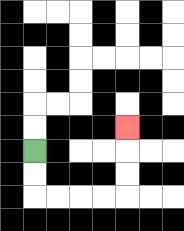{'start': '[1, 6]', 'end': '[5, 5]', 'path_directions': 'D,D,R,R,R,R,U,U,U', 'path_coordinates': '[[1, 6], [1, 7], [1, 8], [2, 8], [3, 8], [4, 8], [5, 8], [5, 7], [5, 6], [5, 5]]'}